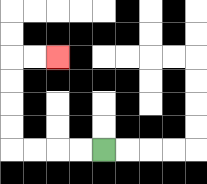{'start': '[4, 6]', 'end': '[2, 2]', 'path_directions': 'L,L,L,L,U,U,U,U,R,R', 'path_coordinates': '[[4, 6], [3, 6], [2, 6], [1, 6], [0, 6], [0, 5], [0, 4], [0, 3], [0, 2], [1, 2], [2, 2]]'}